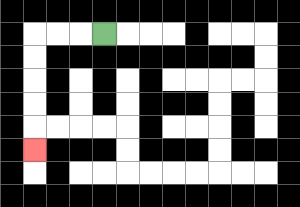{'start': '[4, 1]', 'end': '[1, 6]', 'path_directions': 'L,L,L,D,D,D,D,D', 'path_coordinates': '[[4, 1], [3, 1], [2, 1], [1, 1], [1, 2], [1, 3], [1, 4], [1, 5], [1, 6]]'}